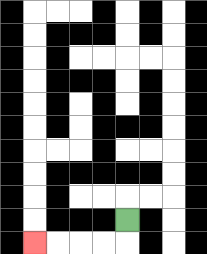{'start': '[5, 9]', 'end': '[1, 10]', 'path_directions': 'D,L,L,L,L', 'path_coordinates': '[[5, 9], [5, 10], [4, 10], [3, 10], [2, 10], [1, 10]]'}